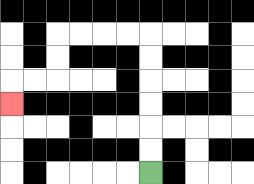{'start': '[6, 7]', 'end': '[0, 4]', 'path_directions': 'U,U,U,U,U,U,L,L,L,L,D,D,L,L,D', 'path_coordinates': '[[6, 7], [6, 6], [6, 5], [6, 4], [6, 3], [6, 2], [6, 1], [5, 1], [4, 1], [3, 1], [2, 1], [2, 2], [2, 3], [1, 3], [0, 3], [0, 4]]'}